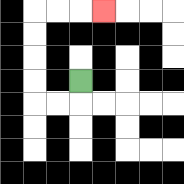{'start': '[3, 3]', 'end': '[4, 0]', 'path_directions': 'D,L,L,U,U,U,U,R,R,R', 'path_coordinates': '[[3, 3], [3, 4], [2, 4], [1, 4], [1, 3], [1, 2], [1, 1], [1, 0], [2, 0], [3, 0], [4, 0]]'}